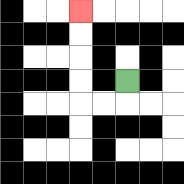{'start': '[5, 3]', 'end': '[3, 0]', 'path_directions': 'D,L,L,U,U,U,U', 'path_coordinates': '[[5, 3], [5, 4], [4, 4], [3, 4], [3, 3], [3, 2], [3, 1], [3, 0]]'}